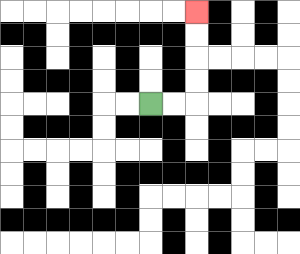{'start': '[6, 4]', 'end': '[8, 0]', 'path_directions': 'R,R,U,U,U,U', 'path_coordinates': '[[6, 4], [7, 4], [8, 4], [8, 3], [8, 2], [8, 1], [8, 0]]'}